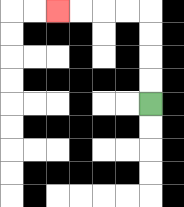{'start': '[6, 4]', 'end': '[2, 0]', 'path_directions': 'U,U,U,U,L,L,L,L', 'path_coordinates': '[[6, 4], [6, 3], [6, 2], [6, 1], [6, 0], [5, 0], [4, 0], [3, 0], [2, 0]]'}